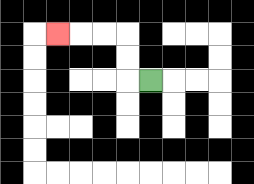{'start': '[6, 3]', 'end': '[2, 1]', 'path_directions': 'L,U,U,L,L,L', 'path_coordinates': '[[6, 3], [5, 3], [5, 2], [5, 1], [4, 1], [3, 1], [2, 1]]'}